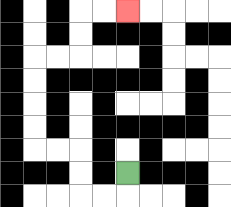{'start': '[5, 7]', 'end': '[5, 0]', 'path_directions': 'D,L,L,U,U,L,L,U,U,U,U,R,R,U,U,R,R', 'path_coordinates': '[[5, 7], [5, 8], [4, 8], [3, 8], [3, 7], [3, 6], [2, 6], [1, 6], [1, 5], [1, 4], [1, 3], [1, 2], [2, 2], [3, 2], [3, 1], [3, 0], [4, 0], [5, 0]]'}